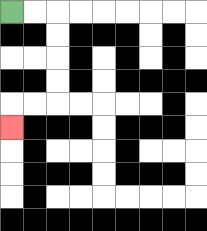{'start': '[0, 0]', 'end': '[0, 5]', 'path_directions': 'R,R,D,D,D,D,L,L,D', 'path_coordinates': '[[0, 0], [1, 0], [2, 0], [2, 1], [2, 2], [2, 3], [2, 4], [1, 4], [0, 4], [0, 5]]'}